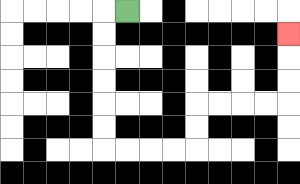{'start': '[5, 0]', 'end': '[12, 1]', 'path_directions': 'L,D,D,D,D,D,D,R,R,R,R,U,U,R,R,R,R,U,U,U', 'path_coordinates': '[[5, 0], [4, 0], [4, 1], [4, 2], [4, 3], [4, 4], [4, 5], [4, 6], [5, 6], [6, 6], [7, 6], [8, 6], [8, 5], [8, 4], [9, 4], [10, 4], [11, 4], [12, 4], [12, 3], [12, 2], [12, 1]]'}